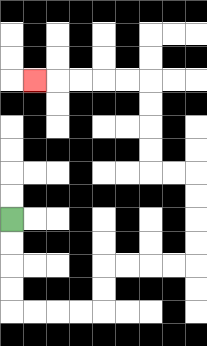{'start': '[0, 9]', 'end': '[1, 3]', 'path_directions': 'D,D,D,D,R,R,R,R,U,U,R,R,R,R,U,U,U,U,L,L,U,U,U,U,L,L,L,L,L', 'path_coordinates': '[[0, 9], [0, 10], [0, 11], [0, 12], [0, 13], [1, 13], [2, 13], [3, 13], [4, 13], [4, 12], [4, 11], [5, 11], [6, 11], [7, 11], [8, 11], [8, 10], [8, 9], [8, 8], [8, 7], [7, 7], [6, 7], [6, 6], [6, 5], [6, 4], [6, 3], [5, 3], [4, 3], [3, 3], [2, 3], [1, 3]]'}